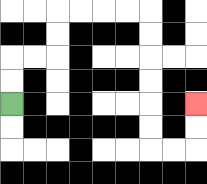{'start': '[0, 4]', 'end': '[8, 4]', 'path_directions': 'U,U,R,R,U,U,R,R,R,R,D,D,D,D,D,D,R,R,U,U', 'path_coordinates': '[[0, 4], [0, 3], [0, 2], [1, 2], [2, 2], [2, 1], [2, 0], [3, 0], [4, 0], [5, 0], [6, 0], [6, 1], [6, 2], [6, 3], [6, 4], [6, 5], [6, 6], [7, 6], [8, 6], [8, 5], [8, 4]]'}